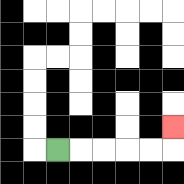{'start': '[2, 6]', 'end': '[7, 5]', 'path_directions': 'R,R,R,R,R,U', 'path_coordinates': '[[2, 6], [3, 6], [4, 6], [5, 6], [6, 6], [7, 6], [7, 5]]'}